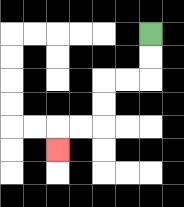{'start': '[6, 1]', 'end': '[2, 6]', 'path_directions': 'D,D,L,L,D,D,L,L,D', 'path_coordinates': '[[6, 1], [6, 2], [6, 3], [5, 3], [4, 3], [4, 4], [4, 5], [3, 5], [2, 5], [2, 6]]'}